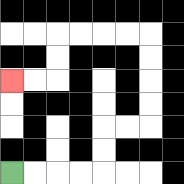{'start': '[0, 7]', 'end': '[0, 3]', 'path_directions': 'R,R,R,R,U,U,R,R,U,U,U,U,L,L,L,L,D,D,L,L', 'path_coordinates': '[[0, 7], [1, 7], [2, 7], [3, 7], [4, 7], [4, 6], [4, 5], [5, 5], [6, 5], [6, 4], [6, 3], [6, 2], [6, 1], [5, 1], [4, 1], [3, 1], [2, 1], [2, 2], [2, 3], [1, 3], [0, 3]]'}